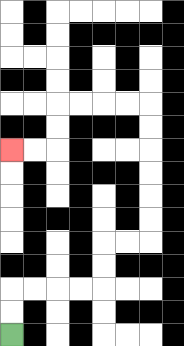{'start': '[0, 14]', 'end': '[0, 6]', 'path_directions': 'U,U,R,R,R,R,U,U,R,R,U,U,U,U,U,U,L,L,L,L,D,D,L,L', 'path_coordinates': '[[0, 14], [0, 13], [0, 12], [1, 12], [2, 12], [3, 12], [4, 12], [4, 11], [4, 10], [5, 10], [6, 10], [6, 9], [6, 8], [6, 7], [6, 6], [6, 5], [6, 4], [5, 4], [4, 4], [3, 4], [2, 4], [2, 5], [2, 6], [1, 6], [0, 6]]'}